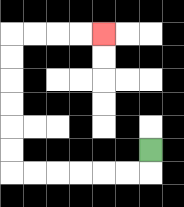{'start': '[6, 6]', 'end': '[4, 1]', 'path_directions': 'D,L,L,L,L,L,L,U,U,U,U,U,U,R,R,R,R', 'path_coordinates': '[[6, 6], [6, 7], [5, 7], [4, 7], [3, 7], [2, 7], [1, 7], [0, 7], [0, 6], [0, 5], [0, 4], [0, 3], [0, 2], [0, 1], [1, 1], [2, 1], [3, 1], [4, 1]]'}